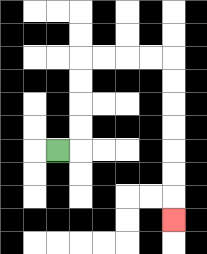{'start': '[2, 6]', 'end': '[7, 9]', 'path_directions': 'R,U,U,U,U,R,R,R,R,D,D,D,D,D,D,D', 'path_coordinates': '[[2, 6], [3, 6], [3, 5], [3, 4], [3, 3], [3, 2], [4, 2], [5, 2], [6, 2], [7, 2], [7, 3], [7, 4], [7, 5], [7, 6], [7, 7], [7, 8], [7, 9]]'}